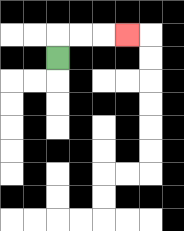{'start': '[2, 2]', 'end': '[5, 1]', 'path_directions': 'U,R,R,R', 'path_coordinates': '[[2, 2], [2, 1], [3, 1], [4, 1], [5, 1]]'}